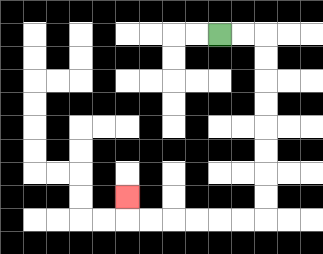{'start': '[9, 1]', 'end': '[5, 8]', 'path_directions': 'R,R,D,D,D,D,D,D,D,D,L,L,L,L,L,L,U', 'path_coordinates': '[[9, 1], [10, 1], [11, 1], [11, 2], [11, 3], [11, 4], [11, 5], [11, 6], [11, 7], [11, 8], [11, 9], [10, 9], [9, 9], [8, 9], [7, 9], [6, 9], [5, 9], [5, 8]]'}